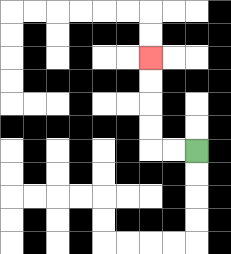{'start': '[8, 6]', 'end': '[6, 2]', 'path_directions': 'L,L,U,U,U,U', 'path_coordinates': '[[8, 6], [7, 6], [6, 6], [6, 5], [6, 4], [6, 3], [6, 2]]'}